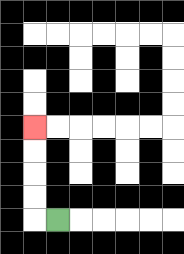{'start': '[2, 9]', 'end': '[1, 5]', 'path_directions': 'L,U,U,U,U', 'path_coordinates': '[[2, 9], [1, 9], [1, 8], [1, 7], [1, 6], [1, 5]]'}